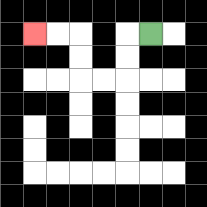{'start': '[6, 1]', 'end': '[1, 1]', 'path_directions': 'L,D,D,L,L,U,U,L,L', 'path_coordinates': '[[6, 1], [5, 1], [5, 2], [5, 3], [4, 3], [3, 3], [3, 2], [3, 1], [2, 1], [1, 1]]'}